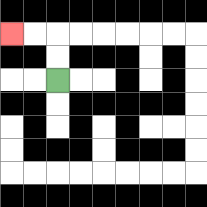{'start': '[2, 3]', 'end': '[0, 1]', 'path_directions': 'U,U,L,L', 'path_coordinates': '[[2, 3], [2, 2], [2, 1], [1, 1], [0, 1]]'}